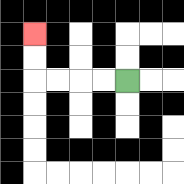{'start': '[5, 3]', 'end': '[1, 1]', 'path_directions': 'L,L,L,L,U,U', 'path_coordinates': '[[5, 3], [4, 3], [3, 3], [2, 3], [1, 3], [1, 2], [1, 1]]'}